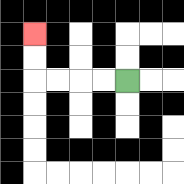{'start': '[5, 3]', 'end': '[1, 1]', 'path_directions': 'L,L,L,L,U,U', 'path_coordinates': '[[5, 3], [4, 3], [3, 3], [2, 3], [1, 3], [1, 2], [1, 1]]'}